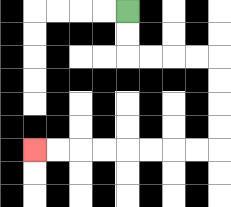{'start': '[5, 0]', 'end': '[1, 6]', 'path_directions': 'D,D,R,R,R,R,D,D,D,D,L,L,L,L,L,L,L,L', 'path_coordinates': '[[5, 0], [5, 1], [5, 2], [6, 2], [7, 2], [8, 2], [9, 2], [9, 3], [9, 4], [9, 5], [9, 6], [8, 6], [7, 6], [6, 6], [5, 6], [4, 6], [3, 6], [2, 6], [1, 6]]'}